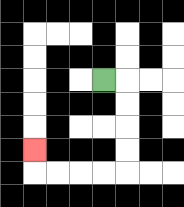{'start': '[4, 3]', 'end': '[1, 6]', 'path_directions': 'R,D,D,D,D,L,L,L,L,U', 'path_coordinates': '[[4, 3], [5, 3], [5, 4], [5, 5], [5, 6], [5, 7], [4, 7], [3, 7], [2, 7], [1, 7], [1, 6]]'}